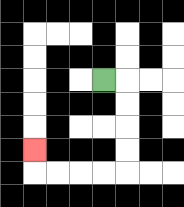{'start': '[4, 3]', 'end': '[1, 6]', 'path_directions': 'R,D,D,D,D,L,L,L,L,U', 'path_coordinates': '[[4, 3], [5, 3], [5, 4], [5, 5], [5, 6], [5, 7], [4, 7], [3, 7], [2, 7], [1, 7], [1, 6]]'}